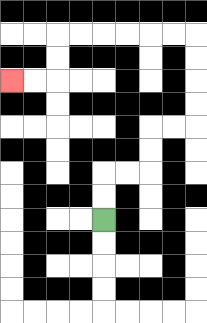{'start': '[4, 9]', 'end': '[0, 3]', 'path_directions': 'U,U,R,R,U,U,R,R,U,U,U,U,L,L,L,L,L,L,D,D,L,L', 'path_coordinates': '[[4, 9], [4, 8], [4, 7], [5, 7], [6, 7], [6, 6], [6, 5], [7, 5], [8, 5], [8, 4], [8, 3], [8, 2], [8, 1], [7, 1], [6, 1], [5, 1], [4, 1], [3, 1], [2, 1], [2, 2], [2, 3], [1, 3], [0, 3]]'}